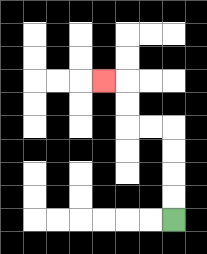{'start': '[7, 9]', 'end': '[4, 3]', 'path_directions': 'U,U,U,U,L,L,U,U,L', 'path_coordinates': '[[7, 9], [7, 8], [7, 7], [7, 6], [7, 5], [6, 5], [5, 5], [5, 4], [5, 3], [4, 3]]'}